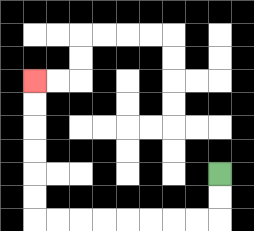{'start': '[9, 7]', 'end': '[1, 3]', 'path_directions': 'D,D,L,L,L,L,L,L,L,L,U,U,U,U,U,U', 'path_coordinates': '[[9, 7], [9, 8], [9, 9], [8, 9], [7, 9], [6, 9], [5, 9], [4, 9], [3, 9], [2, 9], [1, 9], [1, 8], [1, 7], [1, 6], [1, 5], [1, 4], [1, 3]]'}